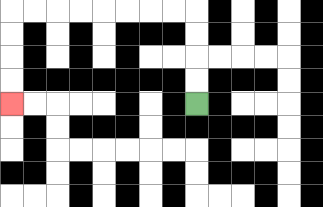{'start': '[8, 4]', 'end': '[0, 4]', 'path_directions': 'U,U,U,U,L,L,L,L,L,L,L,L,D,D,D,D', 'path_coordinates': '[[8, 4], [8, 3], [8, 2], [8, 1], [8, 0], [7, 0], [6, 0], [5, 0], [4, 0], [3, 0], [2, 0], [1, 0], [0, 0], [0, 1], [0, 2], [0, 3], [0, 4]]'}